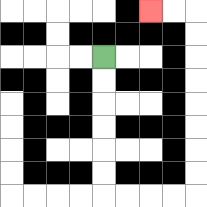{'start': '[4, 2]', 'end': '[6, 0]', 'path_directions': 'D,D,D,D,D,D,R,R,R,R,U,U,U,U,U,U,U,U,L,L', 'path_coordinates': '[[4, 2], [4, 3], [4, 4], [4, 5], [4, 6], [4, 7], [4, 8], [5, 8], [6, 8], [7, 8], [8, 8], [8, 7], [8, 6], [8, 5], [8, 4], [8, 3], [8, 2], [8, 1], [8, 0], [7, 0], [6, 0]]'}